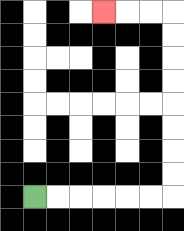{'start': '[1, 8]', 'end': '[4, 0]', 'path_directions': 'R,R,R,R,R,R,U,U,U,U,U,U,U,U,L,L,L', 'path_coordinates': '[[1, 8], [2, 8], [3, 8], [4, 8], [5, 8], [6, 8], [7, 8], [7, 7], [7, 6], [7, 5], [7, 4], [7, 3], [7, 2], [7, 1], [7, 0], [6, 0], [5, 0], [4, 0]]'}